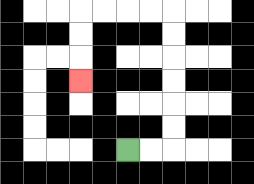{'start': '[5, 6]', 'end': '[3, 3]', 'path_directions': 'R,R,U,U,U,U,U,U,L,L,L,L,D,D,D', 'path_coordinates': '[[5, 6], [6, 6], [7, 6], [7, 5], [7, 4], [7, 3], [7, 2], [7, 1], [7, 0], [6, 0], [5, 0], [4, 0], [3, 0], [3, 1], [3, 2], [3, 3]]'}